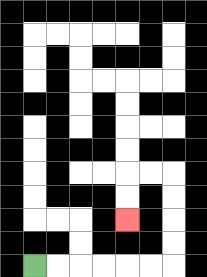{'start': '[1, 11]', 'end': '[5, 9]', 'path_directions': 'R,R,R,R,R,R,U,U,U,U,L,L,D,D', 'path_coordinates': '[[1, 11], [2, 11], [3, 11], [4, 11], [5, 11], [6, 11], [7, 11], [7, 10], [7, 9], [7, 8], [7, 7], [6, 7], [5, 7], [5, 8], [5, 9]]'}